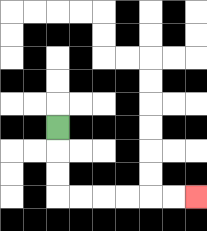{'start': '[2, 5]', 'end': '[8, 8]', 'path_directions': 'D,D,D,R,R,R,R,R,R', 'path_coordinates': '[[2, 5], [2, 6], [2, 7], [2, 8], [3, 8], [4, 8], [5, 8], [6, 8], [7, 8], [8, 8]]'}